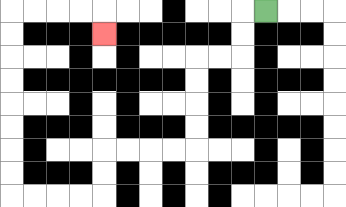{'start': '[11, 0]', 'end': '[4, 1]', 'path_directions': 'L,D,D,L,L,D,D,D,D,L,L,L,L,D,D,L,L,L,L,U,U,U,U,U,U,U,U,R,R,R,R,D', 'path_coordinates': '[[11, 0], [10, 0], [10, 1], [10, 2], [9, 2], [8, 2], [8, 3], [8, 4], [8, 5], [8, 6], [7, 6], [6, 6], [5, 6], [4, 6], [4, 7], [4, 8], [3, 8], [2, 8], [1, 8], [0, 8], [0, 7], [0, 6], [0, 5], [0, 4], [0, 3], [0, 2], [0, 1], [0, 0], [1, 0], [2, 0], [3, 0], [4, 0], [4, 1]]'}